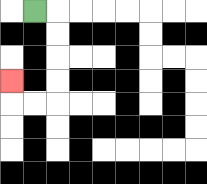{'start': '[1, 0]', 'end': '[0, 3]', 'path_directions': 'R,D,D,D,D,L,L,U', 'path_coordinates': '[[1, 0], [2, 0], [2, 1], [2, 2], [2, 3], [2, 4], [1, 4], [0, 4], [0, 3]]'}